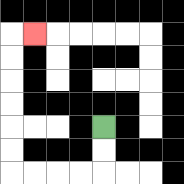{'start': '[4, 5]', 'end': '[1, 1]', 'path_directions': 'D,D,L,L,L,L,U,U,U,U,U,U,R', 'path_coordinates': '[[4, 5], [4, 6], [4, 7], [3, 7], [2, 7], [1, 7], [0, 7], [0, 6], [0, 5], [0, 4], [0, 3], [0, 2], [0, 1], [1, 1]]'}